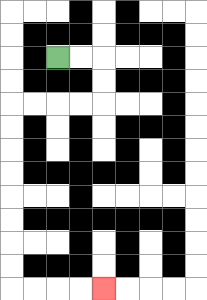{'start': '[2, 2]', 'end': '[4, 12]', 'path_directions': 'R,R,D,D,L,L,L,L,D,D,D,D,D,D,D,D,R,R,R,R', 'path_coordinates': '[[2, 2], [3, 2], [4, 2], [4, 3], [4, 4], [3, 4], [2, 4], [1, 4], [0, 4], [0, 5], [0, 6], [0, 7], [0, 8], [0, 9], [0, 10], [0, 11], [0, 12], [1, 12], [2, 12], [3, 12], [4, 12]]'}